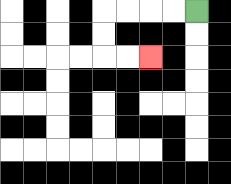{'start': '[8, 0]', 'end': '[6, 2]', 'path_directions': 'L,L,L,L,D,D,R,R', 'path_coordinates': '[[8, 0], [7, 0], [6, 0], [5, 0], [4, 0], [4, 1], [4, 2], [5, 2], [6, 2]]'}